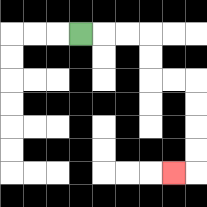{'start': '[3, 1]', 'end': '[7, 7]', 'path_directions': 'R,R,R,D,D,R,R,D,D,D,D,L', 'path_coordinates': '[[3, 1], [4, 1], [5, 1], [6, 1], [6, 2], [6, 3], [7, 3], [8, 3], [8, 4], [8, 5], [8, 6], [8, 7], [7, 7]]'}